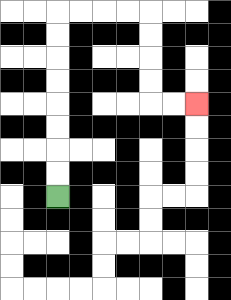{'start': '[2, 8]', 'end': '[8, 4]', 'path_directions': 'U,U,U,U,U,U,U,U,R,R,R,R,D,D,D,D,R,R', 'path_coordinates': '[[2, 8], [2, 7], [2, 6], [2, 5], [2, 4], [2, 3], [2, 2], [2, 1], [2, 0], [3, 0], [4, 0], [5, 0], [6, 0], [6, 1], [6, 2], [6, 3], [6, 4], [7, 4], [8, 4]]'}